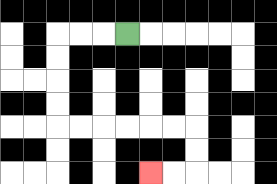{'start': '[5, 1]', 'end': '[6, 7]', 'path_directions': 'L,L,L,D,D,D,D,R,R,R,R,R,R,D,D,L,L', 'path_coordinates': '[[5, 1], [4, 1], [3, 1], [2, 1], [2, 2], [2, 3], [2, 4], [2, 5], [3, 5], [4, 5], [5, 5], [6, 5], [7, 5], [8, 5], [8, 6], [8, 7], [7, 7], [6, 7]]'}